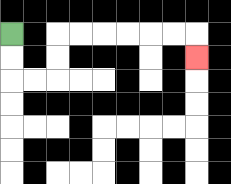{'start': '[0, 1]', 'end': '[8, 2]', 'path_directions': 'D,D,R,R,U,U,R,R,R,R,R,R,D', 'path_coordinates': '[[0, 1], [0, 2], [0, 3], [1, 3], [2, 3], [2, 2], [2, 1], [3, 1], [4, 1], [5, 1], [6, 1], [7, 1], [8, 1], [8, 2]]'}